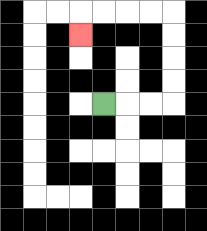{'start': '[4, 4]', 'end': '[3, 1]', 'path_directions': 'R,R,R,U,U,U,U,L,L,L,L,D', 'path_coordinates': '[[4, 4], [5, 4], [6, 4], [7, 4], [7, 3], [7, 2], [7, 1], [7, 0], [6, 0], [5, 0], [4, 0], [3, 0], [3, 1]]'}